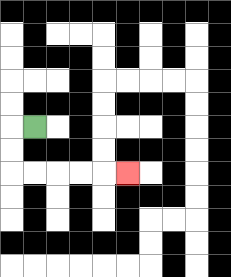{'start': '[1, 5]', 'end': '[5, 7]', 'path_directions': 'L,D,D,R,R,R,R,R', 'path_coordinates': '[[1, 5], [0, 5], [0, 6], [0, 7], [1, 7], [2, 7], [3, 7], [4, 7], [5, 7]]'}